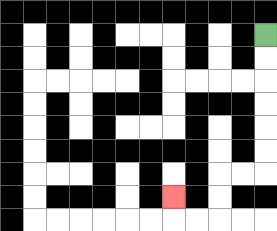{'start': '[11, 1]', 'end': '[7, 8]', 'path_directions': 'D,D,D,D,D,D,L,L,D,D,L,L,U', 'path_coordinates': '[[11, 1], [11, 2], [11, 3], [11, 4], [11, 5], [11, 6], [11, 7], [10, 7], [9, 7], [9, 8], [9, 9], [8, 9], [7, 9], [7, 8]]'}